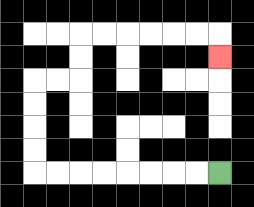{'start': '[9, 7]', 'end': '[9, 2]', 'path_directions': 'L,L,L,L,L,L,L,L,U,U,U,U,R,R,U,U,R,R,R,R,R,R,D', 'path_coordinates': '[[9, 7], [8, 7], [7, 7], [6, 7], [5, 7], [4, 7], [3, 7], [2, 7], [1, 7], [1, 6], [1, 5], [1, 4], [1, 3], [2, 3], [3, 3], [3, 2], [3, 1], [4, 1], [5, 1], [6, 1], [7, 1], [8, 1], [9, 1], [9, 2]]'}